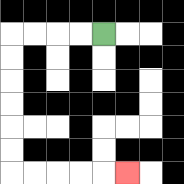{'start': '[4, 1]', 'end': '[5, 7]', 'path_directions': 'L,L,L,L,D,D,D,D,D,D,R,R,R,R,R', 'path_coordinates': '[[4, 1], [3, 1], [2, 1], [1, 1], [0, 1], [0, 2], [0, 3], [0, 4], [0, 5], [0, 6], [0, 7], [1, 7], [2, 7], [3, 7], [4, 7], [5, 7]]'}